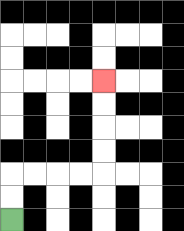{'start': '[0, 9]', 'end': '[4, 3]', 'path_directions': 'U,U,R,R,R,R,U,U,U,U', 'path_coordinates': '[[0, 9], [0, 8], [0, 7], [1, 7], [2, 7], [3, 7], [4, 7], [4, 6], [4, 5], [4, 4], [4, 3]]'}